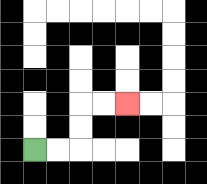{'start': '[1, 6]', 'end': '[5, 4]', 'path_directions': 'R,R,U,U,R,R', 'path_coordinates': '[[1, 6], [2, 6], [3, 6], [3, 5], [3, 4], [4, 4], [5, 4]]'}